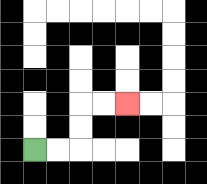{'start': '[1, 6]', 'end': '[5, 4]', 'path_directions': 'R,R,U,U,R,R', 'path_coordinates': '[[1, 6], [2, 6], [3, 6], [3, 5], [3, 4], [4, 4], [5, 4]]'}